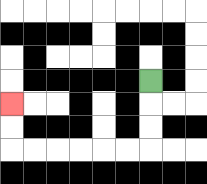{'start': '[6, 3]', 'end': '[0, 4]', 'path_directions': 'D,D,D,L,L,L,L,L,L,U,U', 'path_coordinates': '[[6, 3], [6, 4], [6, 5], [6, 6], [5, 6], [4, 6], [3, 6], [2, 6], [1, 6], [0, 6], [0, 5], [0, 4]]'}